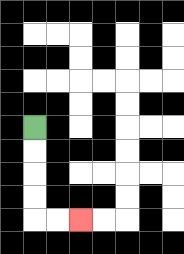{'start': '[1, 5]', 'end': '[3, 9]', 'path_directions': 'D,D,D,D,R,R', 'path_coordinates': '[[1, 5], [1, 6], [1, 7], [1, 8], [1, 9], [2, 9], [3, 9]]'}